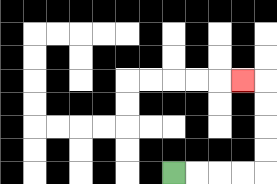{'start': '[7, 7]', 'end': '[10, 3]', 'path_directions': 'R,R,R,R,U,U,U,U,L', 'path_coordinates': '[[7, 7], [8, 7], [9, 7], [10, 7], [11, 7], [11, 6], [11, 5], [11, 4], [11, 3], [10, 3]]'}